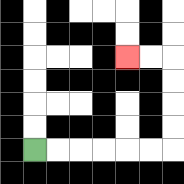{'start': '[1, 6]', 'end': '[5, 2]', 'path_directions': 'R,R,R,R,R,R,U,U,U,U,L,L', 'path_coordinates': '[[1, 6], [2, 6], [3, 6], [4, 6], [5, 6], [6, 6], [7, 6], [7, 5], [7, 4], [7, 3], [7, 2], [6, 2], [5, 2]]'}